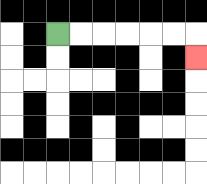{'start': '[2, 1]', 'end': '[8, 2]', 'path_directions': 'R,R,R,R,R,R,D', 'path_coordinates': '[[2, 1], [3, 1], [4, 1], [5, 1], [6, 1], [7, 1], [8, 1], [8, 2]]'}